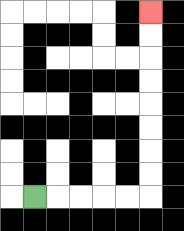{'start': '[1, 8]', 'end': '[6, 0]', 'path_directions': 'R,R,R,R,R,U,U,U,U,U,U,U,U', 'path_coordinates': '[[1, 8], [2, 8], [3, 8], [4, 8], [5, 8], [6, 8], [6, 7], [6, 6], [6, 5], [6, 4], [6, 3], [6, 2], [6, 1], [6, 0]]'}